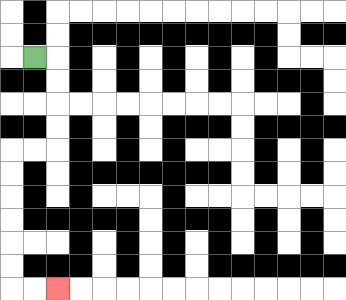{'start': '[1, 2]', 'end': '[2, 12]', 'path_directions': 'R,D,D,D,D,L,L,D,D,D,D,D,D,R,R', 'path_coordinates': '[[1, 2], [2, 2], [2, 3], [2, 4], [2, 5], [2, 6], [1, 6], [0, 6], [0, 7], [0, 8], [0, 9], [0, 10], [0, 11], [0, 12], [1, 12], [2, 12]]'}